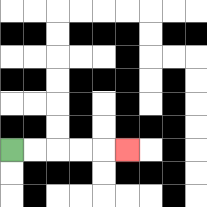{'start': '[0, 6]', 'end': '[5, 6]', 'path_directions': 'R,R,R,R,R', 'path_coordinates': '[[0, 6], [1, 6], [2, 6], [3, 6], [4, 6], [5, 6]]'}